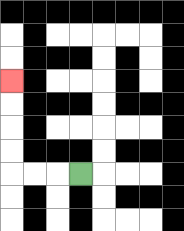{'start': '[3, 7]', 'end': '[0, 3]', 'path_directions': 'L,L,L,U,U,U,U', 'path_coordinates': '[[3, 7], [2, 7], [1, 7], [0, 7], [0, 6], [0, 5], [0, 4], [0, 3]]'}